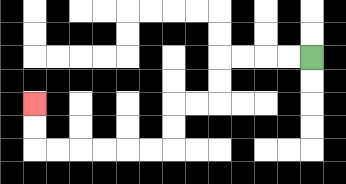{'start': '[13, 2]', 'end': '[1, 4]', 'path_directions': 'L,L,L,L,D,D,L,L,D,D,L,L,L,L,L,L,U,U', 'path_coordinates': '[[13, 2], [12, 2], [11, 2], [10, 2], [9, 2], [9, 3], [9, 4], [8, 4], [7, 4], [7, 5], [7, 6], [6, 6], [5, 6], [4, 6], [3, 6], [2, 6], [1, 6], [1, 5], [1, 4]]'}